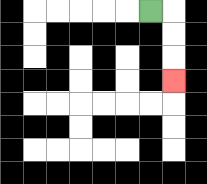{'start': '[6, 0]', 'end': '[7, 3]', 'path_directions': 'R,D,D,D', 'path_coordinates': '[[6, 0], [7, 0], [7, 1], [7, 2], [7, 3]]'}